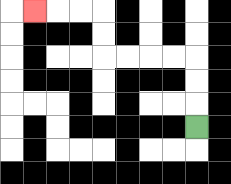{'start': '[8, 5]', 'end': '[1, 0]', 'path_directions': 'U,U,U,L,L,L,L,U,U,L,L,L', 'path_coordinates': '[[8, 5], [8, 4], [8, 3], [8, 2], [7, 2], [6, 2], [5, 2], [4, 2], [4, 1], [4, 0], [3, 0], [2, 0], [1, 0]]'}